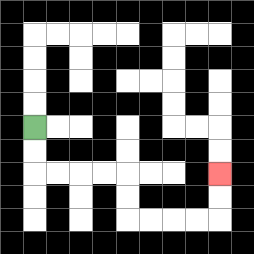{'start': '[1, 5]', 'end': '[9, 7]', 'path_directions': 'D,D,R,R,R,R,D,D,R,R,R,R,U,U', 'path_coordinates': '[[1, 5], [1, 6], [1, 7], [2, 7], [3, 7], [4, 7], [5, 7], [5, 8], [5, 9], [6, 9], [7, 9], [8, 9], [9, 9], [9, 8], [9, 7]]'}